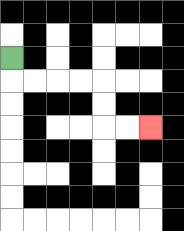{'start': '[0, 2]', 'end': '[6, 5]', 'path_directions': 'D,R,R,R,R,D,D,R,R', 'path_coordinates': '[[0, 2], [0, 3], [1, 3], [2, 3], [3, 3], [4, 3], [4, 4], [4, 5], [5, 5], [6, 5]]'}